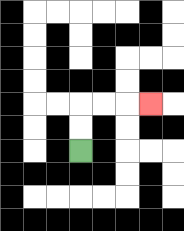{'start': '[3, 6]', 'end': '[6, 4]', 'path_directions': 'U,U,R,R,R', 'path_coordinates': '[[3, 6], [3, 5], [3, 4], [4, 4], [5, 4], [6, 4]]'}